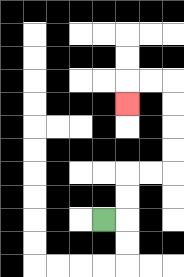{'start': '[4, 9]', 'end': '[5, 4]', 'path_directions': 'R,U,U,R,R,U,U,U,U,L,L,D', 'path_coordinates': '[[4, 9], [5, 9], [5, 8], [5, 7], [6, 7], [7, 7], [7, 6], [7, 5], [7, 4], [7, 3], [6, 3], [5, 3], [5, 4]]'}